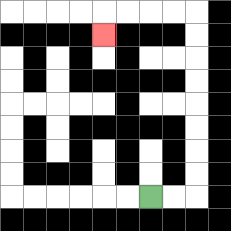{'start': '[6, 8]', 'end': '[4, 1]', 'path_directions': 'R,R,U,U,U,U,U,U,U,U,L,L,L,L,D', 'path_coordinates': '[[6, 8], [7, 8], [8, 8], [8, 7], [8, 6], [8, 5], [8, 4], [8, 3], [8, 2], [8, 1], [8, 0], [7, 0], [6, 0], [5, 0], [4, 0], [4, 1]]'}